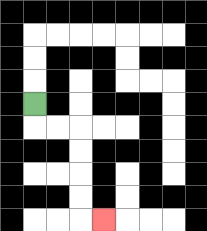{'start': '[1, 4]', 'end': '[4, 9]', 'path_directions': 'D,R,R,D,D,D,D,R', 'path_coordinates': '[[1, 4], [1, 5], [2, 5], [3, 5], [3, 6], [3, 7], [3, 8], [3, 9], [4, 9]]'}